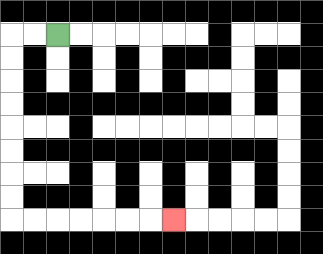{'start': '[2, 1]', 'end': '[7, 9]', 'path_directions': 'L,L,D,D,D,D,D,D,D,D,R,R,R,R,R,R,R', 'path_coordinates': '[[2, 1], [1, 1], [0, 1], [0, 2], [0, 3], [0, 4], [0, 5], [0, 6], [0, 7], [0, 8], [0, 9], [1, 9], [2, 9], [3, 9], [4, 9], [5, 9], [6, 9], [7, 9]]'}